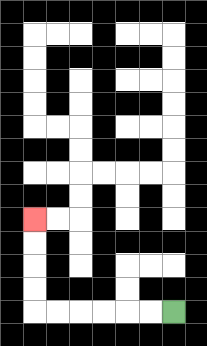{'start': '[7, 13]', 'end': '[1, 9]', 'path_directions': 'L,L,L,L,L,L,U,U,U,U', 'path_coordinates': '[[7, 13], [6, 13], [5, 13], [4, 13], [3, 13], [2, 13], [1, 13], [1, 12], [1, 11], [1, 10], [1, 9]]'}